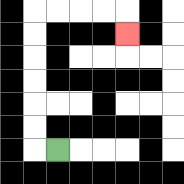{'start': '[2, 6]', 'end': '[5, 1]', 'path_directions': 'L,U,U,U,U,U,U,R,R,R,R,D', 'path_coordinates': '[[2, 6], [1, 6], [1, 5], [1, 4], [1, 3], [1, 2], [1, 1], [1, 0], [2, 0], [3, 0], [4, 0], [5, 0], [5, 1]]'}